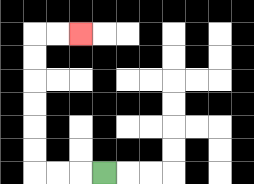{'start': '[4, 7]', 'end': '[3, 1]', 'path_directions': 'L,L,L,U,U,U,U,U,U,R,R', 'path_coordinates': '[[4, 7], [3, 7], [2, 7], [1, 7], [1, 6], [1, 5], [1, 4], [1, 3], [1, 2], [1, 1], [2, 1], [3, 1]]'}